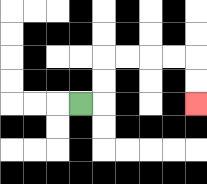{'start': '[3, 4]', 'end': '[8, 4]', 'path_directions': 'R,U,U,R,R,R,R,D,D', 'path_coordinates': '[[3, 4], [4, 4], [4, 3], [4, 2], [5, 2], [6, 2], [7, 2], [8, 2], [8, 3], [8, 4]]'}